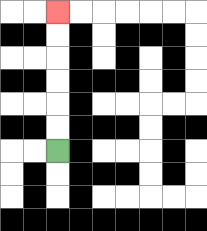{'start': '[2, 6]', 'end': '[2, 0]', 'path_directions': 'U,U,U,U,U,U', 'path_coordinates': '[[2, 6], [2, 5], [2, 4], [2, 3], [2, 2], [2, 1], [2, 0]]'}